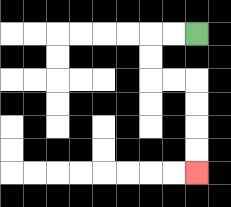{'start': '[8, 1]', 'end': '[8, 7]', 'path_directions': 'L,L,D,D,R,R,D,D,D,D', 'path_coordinates': '[[8, 1], [7, 1], [6, 1], [6, 2], [6, 3], [7, 3], [8, 3], [8, 4], [8, 5], [8, 6], [8, 7]]'}